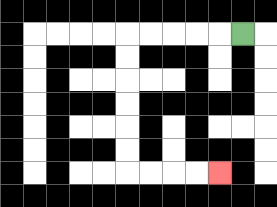{'start': '[10, 1]', 'end': '[9, 7]', 'path_directions': 'L,L,L,L,L,D,D,D,D,D,D,R,R,R,R', 'path_coordinates': '[[10, 1], [9, 1], [8, 1], [7, 1], [6, 1], [5, 1], [5, 2], [5, 3], [5, 4], [5, 5], [5, 6], [5, 7], [6, 7], [7, 7], [8, 7], [9, 7]]'}